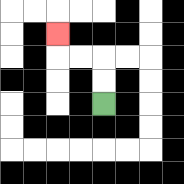{'start': '[4, 4]', 'end': '[2, 1]', 'path_directions': 'U,U,L,L,U', 'path_coordinates': '[[4, 4], [4, 3], [4, 2], [3, 2], [2, 2], [2, 1]]'}